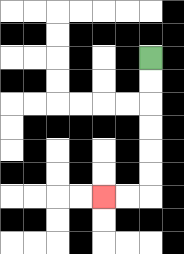{'start': '[6, 2]', 'end': '[4, 8]', 'path_directions': 'D,D,D,D,D,D,L,L', 'path_coordinates': '[[6, 2], [6, 3], [6, 4], [6, 5], [6, 6], [6, 7], [6, 8], [5, 8], [4, 8]]'}